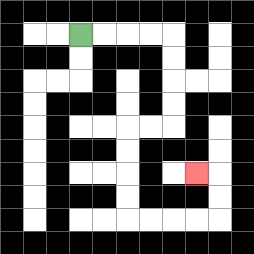{'start': '[3, 1]', 'end': '[8, 7]', 'path_directions': 'R,R,R,R,D,D,D,D,L,L,D,D,D,D,R,R,R,R,U,U,L', 'path_coordinates': '[[3, 1], [4, 1], [5, 1], [6, 1], [7, 1], [7, 2], [7, 3], [7, 4], [7, 5], [6, 5], [5, 5], [5, 6], [5, 7], [5, 8], [5, 9], [6, 9], [7, 9], [8, 9], [9, 9], [9, 8], [9, 7], [8, 7]]'}